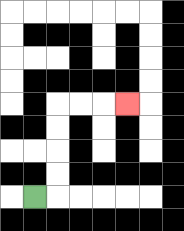{'start': '[1, 8]', 'end': '[5, 4]', 'path_directions': 'R,U,U,U,U,R,R,R', 'path_coordinates': '[[1, 8], [2, 8], [2, 7], [2, 6], [2, 5], [2, 4], [3, 4], [4, 4], [5, 4]]'}